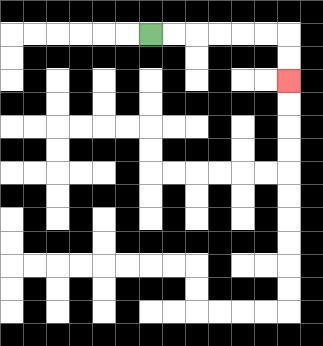{'start': '[6, 1]', 'end': '[12, 3]', 'path_directions': 'R,R,R,R,R,R,D,D', 'path_coordinates': '[[6, 1], [7, 1], [8, 1], [9, 1], [10, 1], [11, 1], [12, 1], [12, 2], [12, 3]]'}